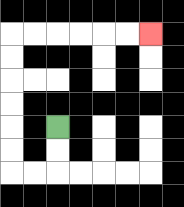{'start': '[2, 5]', 'end': '[6, 1]', 'path_directions': 'D,D,L,L,U,U,U,U,U,U,R,R,R,R,R,R', 'path_coordinates': '[[2, 5], [2, 6], [2, 7], [1, 7], [0, 7], [0, 6], [0, 5], [0, 4], [0, 3], [0, 2], [0, 1], [1, 1], [2, 1], [3, 1], [4, 1], [5, 1], [6, 1]]'}